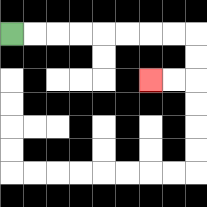{'start': '[0, 1]', 'end': '[6, 3]', 'path_directions': 'R,R,R,R,R,R,R,R,D,D,L,L', 'path_coordinates': '[[0, 1], [1, 1], [2, 1], [3, 1], [4, 1], [5, 1], [6, 1], [7, 1], [8, 1], [8, 2], [8, 3], [7, 3], [6, 3]]'}